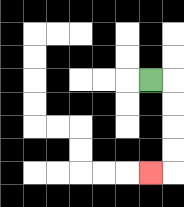{'start': '[6, 3]', 'end': '[6, 7]', 'path_directions': 'R,D,D,D,D,L', 'path_coordinates': '[[6, 3], [7, 3], [7, 4], [7, 5], [7, 6], [7, 7], [6, 7]]'}